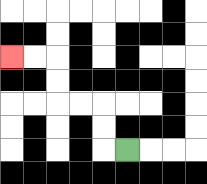{'start': '[5, 6]', 'end': '[0, 2]', 'path_directions': 'L,U,U,L,L,U,U,L,L', 'path_coordinates': '[[5, 6], [4, 6], [4, 5], [4, 4], [3, 4], [2, 4], [2, 3], [2, 2], [1, 2], [0, 2]]'}